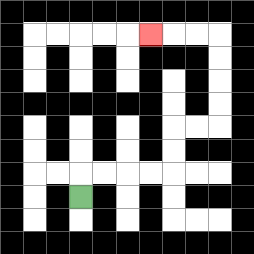{'start': '[3, 8]', 'end': '[6, 1]', 'path_directions': 'U,R,R,R,R,U,U,R,R,U,U,U,U,L,L,L', 'path_coordinates': '[[3, 8], [3, 7], [4, 7], [5, 7], [6, 7], [7, 7], [7, 6], [7, 5], [8, 5], [9, 5], [9, 4], [9, 3], [9, 2], [9, 1], [8, 1], [7, 1], [6, 1]]'}